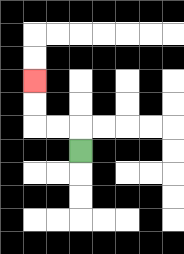{'start': '[3, 6]', 'end': '[1, 3]', 'path_directions': 'U,L,L,U,U', 'path_coordinates': '[[3, 6], [3, 5], [2, 5], [1, 5], [1, 4], [1, 3]]'}